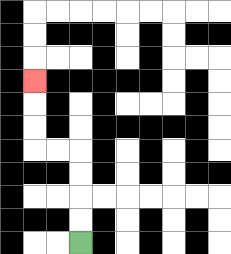{'start': '[3, 10]', 'end': '[1, 3]', 'path_directions': 'U,U,U,U,L,L,U,U,U', 'path_coordinates': '[[3, 10], [3, 9], [3, 8], [3, 7], [3, 6], [2, 6], [1, 6], [1, 5], [1, 4], [1, 3]]'}